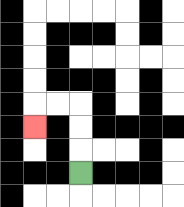{'start': '[3, 7]', 'end': '[1, 5]', 'path_directions': 'U,U,U,L,L,D', 'path_coordinates': '[[3, 7], [3, 6], [3, 5], [3, 4], [2, 4], [1, 4], [1, 5]]'}